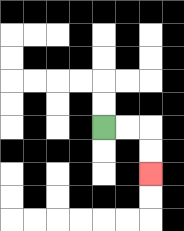{'start': '[4, 5]', 'end': '[6, 7]', 'path_directions': 'R,R,D,D', 'path_coordinates': '[[4, 5], [5, 5], [6, 5], [6, 6], [6, 7]]'}